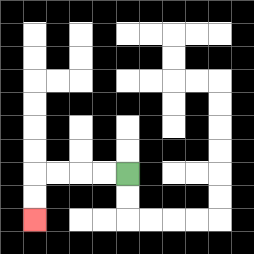{'start': '[5, 7]', 'end': '[1, 9]', 'path_directions': 'L,L,L,L,D,D', 'path_coordinates': '[[5, 7], [4, 7], [3, 7], [2, 7], [1, 7], [1, 8], [1, 9]]'}